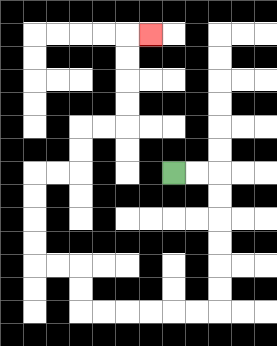{'start': '[7, 7]', 'end': '[6, 1]', 'path_directions': 'R,R,D,D,D,D,D,D,L,L,L,L,L,L,U,U,L,L,U,U,U,U,R,R,U,U,R,R,U,U,U,U,R', 'path_coordinates': '[[7, 7], [8, 7], [9, 7], [9, 8], [9, 9], [9, 10], [9, 11], [9, 12], [9, 13], [8, 13], [7, 13], [6, 13], [5, 13], [4, 13], [3, 13], [3, 12], [3, 11], [2, 11], [1, 11], [1, 10], [1, 9], [1, 8], [1, 7], [2, 7], [3, 7], [3, 6], [3, 5], [4, 5], [5, 5], [5, 4], [5, 3], [5, 2], [5, 1], [6, 1]]'}